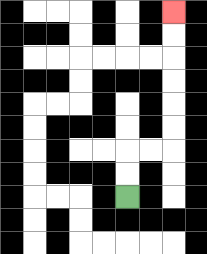{'start': '[5, 8]', 'end': '[7, 0]', 'path_directions': 'U,U,R,R,U,U,U,U,U,U', 'path_coordinates': '[[5, 8], [5, 7], [5, 6], [6, 6], [7, 6], [7, 5], [7, 4], [7, 3], [7, 2], [7, 1], [7, 0]]'}